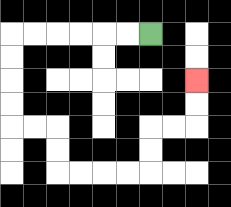{'start': '[6, 1]', 'end': '[8, 3]', 'path_directions': 'L,L,L,L,L,L,D,D,D,D,R,R,D,D,R,R,R,R,U,U,R,R,U,U', 'path_coordinates': '[[6, 1], [5, 1], [4, 1], [3, 1], [2, 1], [1, 1], [0, 1], [0, 2], [0, 3], [0, 4], [0, 5], [1, 5], [2, 5], [2, 6], [2, 7], [3, 7], [4, 7], [5, 7], [6, 7], [6, 6], [6, 5], [7, 5], [8, 5], [8, 4], [8, 3]]'}